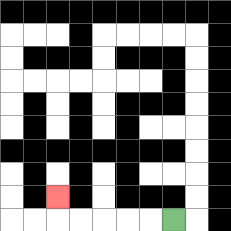{'start': '[7, 9]', 'end': '[2, 8]', 'path_directions': 'L,L,L,L,L,U', 'path_coordinates': '[[7, 9], [6, 9], [5, 9], [4, 9], [3, 9], [2, 9], [2, 8]]'}